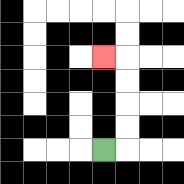{'start': '[4, 6]', 'end': '[4, 2]', 'path_directions': 'R,U,U,U,U,L', 'path_coordinates': '[[4, 6], [5, 6], [5, 5], [5, 4], [5, 3], [5, 2], [4, 2]]'}